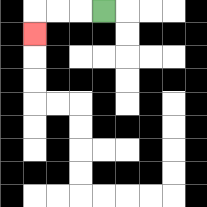{'start': '[4, 0]', 'end': '[1, 1]', 'path_directions': 'L,L,L,D', 'path_coordinates': '[[4, 0], [3, 0], [2, 0], [1, 0], [1, 1]]'}